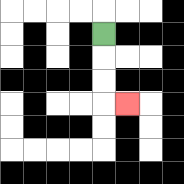{'start': '[4, 1]', 'end': '[5, 4]', 'path_directions': 'D,D,D,R', 'path_coordinates': '[[4, 1], [4, 2], [4, 3], [4, 4], [5, 4]]'}